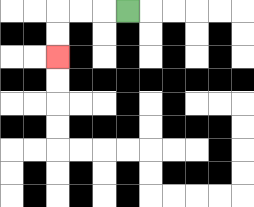{'start': '[5, 0]', 'end': '[2, 2]', 'path_directions': 'L,L,L,D,D', 'path_coordinates': '[[5, 0], [4, 0], [3, 0], [2, 0], [2, 1], [2, 2]]'}